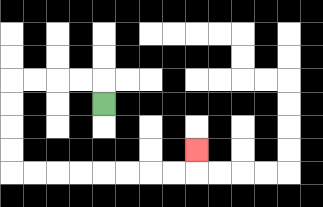{'start': '[4, 4]', 'end': '[8, 6]', 'path_directions': 'U,L,L,L,L,D,D,D,D,R,R,R,R,R,R,R,R,U', 'path_coordinates': '[[4, 4], [4, 3], [3, 3], [2, 3], [1, 3], [0, 3], [0, 4], [0, 5], [0, 6], [0, 7], [1, 7], [2, 7], [3, 7], [4, 7], [5, 7], [6, 7], [7, 7], [8, 7], [8, 6]]'}